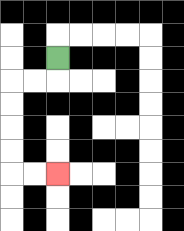{'start': '[2, 2]', 'end': '[2, 7]', 'path_directions': 'D,L,L,D,D,D,D,R,R', 'path_coordinates': '[[2, 2], [2, 3], [1, 3], [0, 3], [0, 4], [0, 5], [0, 6], [0, 7], [1, 7], [2, 7]]'}